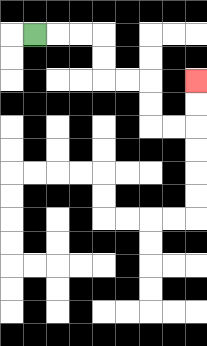{'start': '[1, 1]', 'end': '[8, 3]', 'path_directions': 'R,R,R,D,D,R,R,D,D,R,R,U,U', 'path_coordinates': '[[1, 1], [2, 1], [3, 1], [4, 1], [4, 2], [4, 3], [5, 3], [6, 3], [6, 4], [6, 5], [7, 5], [8, 5], [8, 4], [8, 3]]'}